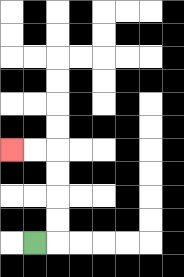{'start': '[1, 10]', 'end': '[0, 6]', 'path_directions': 'R,U,U,U,U,L,L', 'path_coordinates': '[[1, 10], [2, 10], [2, 9], [2, 8], [2, 7], [2, 6], [1, 6], [0, 6]]'}